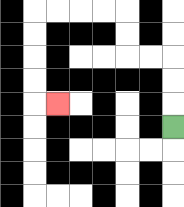{'start': '[7, 5]', 'end': '[2, 4]', 'path_directions': 'U,U,U,L,L,U,U,L,L,L,L,D,D,D,D,R', 'path_coordinates': '[[7, 5], [7, 4], [7, 3], [7, 2], [6, 2], [5, 2], [5, 1], [5, 0], [4, 0], [3, 0], [2, 0], [1, 0], [1, 1], [1, 2], [1, 3], [1, 4], [2, 4]]'}